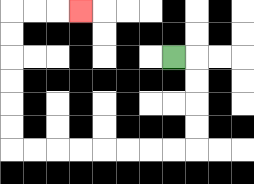{'start': '[7, 2]', 'end': '[3, 0]', 'path_directions': 'R,D,D,D,D,L,L,L,L,L,L,L,L,U,U,U,U,U,U,R,R,R', 'path_coordinates': '[[7, 2], [8, 2], [8, 3], [8, 4], [8, 5], [8, 6], [7, 6], [6, 6], [5, 6], [4, 6], [3, 6], [2, 6], [1, 6], [0, 6], [0, 5], [0, 4], [0, 3], [0, 2], [0, 1], [0, 0], [1, 0], [2, 0], [3, 0]]'}